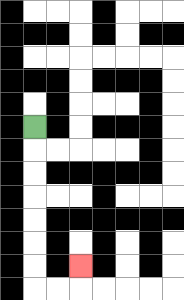{'start': '[1, 5]', 'end': '[3, 11]', 'path_directions': 'D,D,D,D,D,D,D,R,R,U', 'path_coordinates': '[[1, 5], [1, 6], [1, 7], [1, 8], [1, 9], [1, 10], [1, 11], [1, 12], [2, 12], [3, 12], [3, 11]]'}